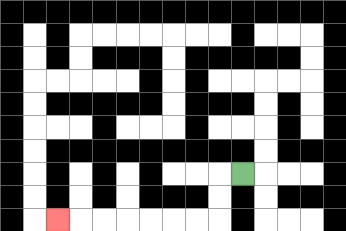{'start': '[10, 7]', 'end': '[2, 9]', 'path_directions': 'L,D,D,L,L,L,L,L,L,L', 'path_coordinates': '[[10, 7], [9, 7], [9, 8], [9, 9], [8, 9], [7, 9], [6, 9], [5, 9], [4, 9], [3, 9], [2, 9]]'}